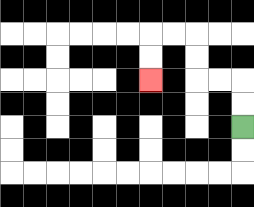{'start': '[10, 5]', 'end': '[6, 3]', 'path_directions': 'U,U,L,L,U,U,L,L,D,D', 'path_coordinates': '[[10, 5], [10, 4], [10, 3], [9, 3], [8, 3], [8, 2], [8, 1], [7, 1], [6, 1], [6, 2], [6, 3]]'}